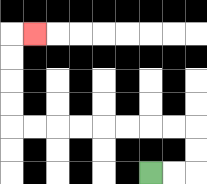{'start': '[6, 7]', 'end': '[1, 1]', 'path_directions': 'R,R,U,U,L,L,L,L,L,L,L,L,U,U,U,U,R', 'path_coordinates': '[[6, 7], [7, 7], [8, 7], [8, 6], [8, 5], [7, 5], [6, 5], [5, 5], [4, 5], [3, 5], [2, 5], [1, 5], [0, 5], [0, 4], [0, 3], [0, 2], [0, 1], [1, 1]]'}